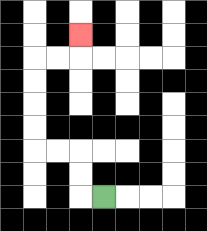{'start': '[4, 8]', 'end': '[3, 1]', 'path_directions': 'L,U,U,L,L,U,U,U,U,R,R,U', 'path_coordinates': '[[4, 8], [3, 8], [3, 7], [3, 6], [2, 6], [1, 6], [1, 5], [1, 4], [1, 3], [1, 2], [2, 2], [3, 2], [3, 1]]'}